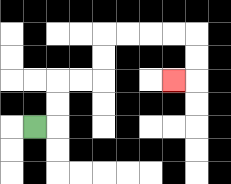{'start': '[1, 5]', 'end': '[7, 3]', 'path_directions': 'R,U,U,R,R,U,U,R,R,R,R,D,D,L', 'path_coordinates': '[[1, 5], [2, 5], [2, 4], [2, 3], [3, 3], [4, 3], [4, 2], [4, 1], [5, 1], [6, 1], [7, 1], [8, 1], [8, 2], [8, 3], [7, 3]]'}